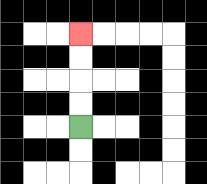{'start': '[3, 5]', 'end': '[3, 1]', 'path_directions': 'U,U,U,U', 'path_coordinates': '[[3, 5], [3, 4], [3, 3], [3, 2], [3, 1]]'}